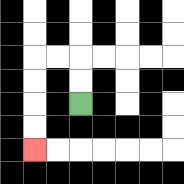{'start': '[3, 4]', 'end': '[1, 6]', 'path_directions': 'U,U,L,L,D,D,D,D', 'path_coordinates': '[[3, 4], [3, 3], [3, 2], [2, 2], [1, 2], [1, 3], [1, 4], [1, 5], [1, 6]]'}